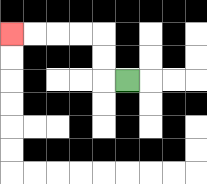{'start': '[5, 3]', 'end': '[0, 1]', 'path_directions': 'L,U,U,L,L,L,L', 'path_coordinates': '[[5, 3], [4, 3], [4, 2], [4, 1], [3, 1], [2, 1], [1, 1], [0, 1]]'}